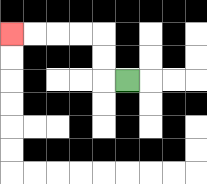{'start': '[5, 3]', 'end': '[0, 1]', 'path_directions': 'L,U,U,L,L,L,L', 'path_coordinates': '[[5, 3], [4, 3], [4, 2], [4, 1], [3, 1], [2, 1], [1, 1], [0, 1]]'}